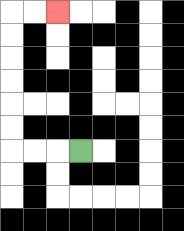{'start': '[3, 6]', 'end': '[2, 0]', 'path_directions': 'L,L,L,U,U,U,U,U,U,R,R', 'path_coordinates': '[[3, 6], [2, 6], [1, 6], [0, 6], [0, 5], [0, 4], [0, 3], [0, 2], [0, 1], [0, 0], [1, 0], [2, 0]]'}